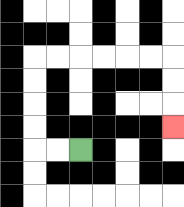{'start': '[3, 6]', 'end': '[7, 5]', 'path_directions': 'L,L,U,U,U,U,R,R,R,R,R,R,D,D,D', 'path_coordinates': '[[3, 6], [2, 6], [1, 6], [1, 5], [1, 4], [1, 3], [1, 2], [2, 2], [3, 2], [4, 2], [5, 2], [6, 2], [7, 2], [7, 3], [7, 4], [7, 5]]'}